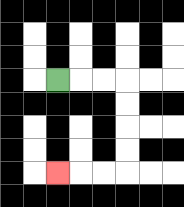{'start': '[2, 3]', 'end': '[2, 7]', 'path_directions': 'R,R,R,D,D,D,D,L,L,L', 'path_coordinates': '[[2, 3], [3, 3], [4, 3], [5, 3], [5, 4], [5, 5], [5, 6], [5, 7], [4, 7], [3, 7], [2, 7]]'}